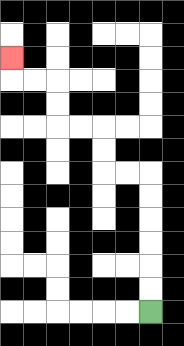{'start': '[6, 13]', 'end': '[0, 2]', 'path_directions': 'U,U,U,U,U,U,L,L,U,U,L,L,U,U,L,L,U', 'path_coordinates': '[[6, 13], [6, 12], [6, 11], [6, 10], [6, 9], [6, 8], [6, 7], [5, 7], [4, 7], [4, 6], [4, 5], [3, 5], [2, 5], [2, 4], [2, 3], [1, 3], [0, 3], [0, 2]]'}